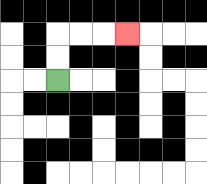{'start': '[2, 3]', 'end': '[5, 1]', 'path_directions': 'U,U,R,R,R', 'path_coordinates': '[[2, 3], [2, 2], [2, 1], [3, 1], [4, 1], [5, 1]]'}